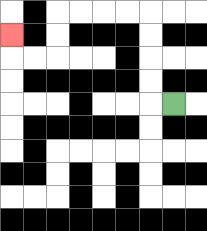{'start': '[7, 4]', 'end': '[0, 1]', 'path_directions': 'L,U,U,U,U,L,L,L,L,D,D,L,L,U', 'path_coordinates': '[[7, 4], [6, 4], [6, 3], [6, 2], [6, 1], [6, 0], [5, 0], [4, 0], [3, 0], [2, 0], [2, 1], [2, 2], [1, 2], [0, 2], [0, 1]]'}